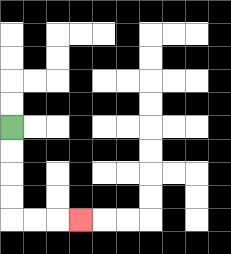{'start': '[0, 5]', 'end': '[3, 9]', 'path_directions': 'D,D,D,D,R,R,R', 'path_coordinates': '[[0, 5], [0, 6], [0, 7], [0, 8], [0, 9], [1, 9], [2, 9], [3, 9]]'}